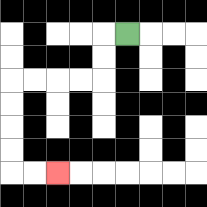{'start': '[5, 1]', 'end': '[2, 7]', 'path_directions': 'L,D,D,L,L,L,L,D,D,D,D,R,R', 'path_coordinates': '[[5, 1], [4, 1], [4, 2], [4, 3], [3, 3], [2, 3], [1, 3], [0, 3], [0, 4], [0, 5], [0, 6], [0, 7], [1, 7], [2, 7]]'}